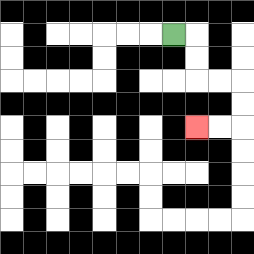{'start': '[7, 1]', 'end': '[8, 5]', 'path_directions': 'R,D,D,R,R,D,D,L,L', 'path_coordinates': '[[7, 1], [8, 1], [8, 2], [8, 3], [9, 3], [10, 3], [10, 4], [10, 5], [9, 5], [8, 5]]'}